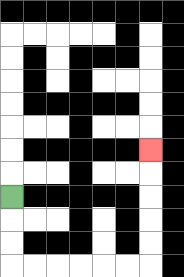{'start': '[0, 8]', 'end': '[6, 6]', 'path_directions': 'D,D,D,R,R,R,R,R,R,U,U,U,U,U', 'path_coordinates': '[[0, 8], [0, 9], [0, 10], [0, 11], [1, 11], [2, 11], [3, 11], [4, 11], [5, 11], [6, 11], [6, 10], [6, 9], [6, 8], [6, 7], [6, 6]]'}